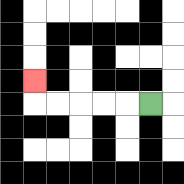{'start': '[6, 4]', 'end': '[1, 3]', 'path_directions': 'L,L,L,L,L,U', 'path_coordinates': '[[6, 4], [5, 4], [4, 4], [3, 4], [2, 4], [1, 4], [1, 3]]'}